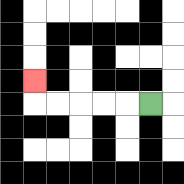{'start': '[6, 4]', 'end': '[1, 3]', 'path_directions': 'L,L,L,L,L,U', 'path_coordinates': '[[6, 4], [5, 4], [4, 4], [3, 4], [2, 4], [1, 4], [1, 3]]'}